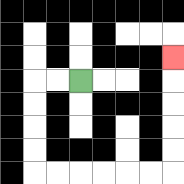{'start': '[3, 3]', 'end': '[7, 2]', 'path_directions': 'L,L,D,D,D,D,R,R,R,R,R,R,U,U,U,U,U', 'path_coordinates': '[[3, 3], [2, 3], [1, 3], [1, 4], [1, 5], [1, 6], [1, 7], [2, 7], [3, 7], [4, 7], [5, 7], [6, 7], [7, 7], [7, 6], [7, 5], [7, 4], [7, 3], [7, 2]]'}